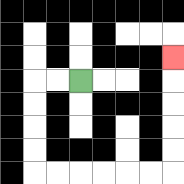{'start': '[3, 3]', 'end': '[7, 2]', 'path_directions': 'L,L,D,D,D,D,R,R,R,R,R,R,U,U,U,U,U', 'path_coordinates': '[[3, 3], [2, 3], [1, 3], [1, 4], [1, 5], [1, 6], [1, 7], [2, 7], [3, 7], [4, 7], [5, 7], [6, 7], [7, 7], [7, 6], [7, 5], [7, 4], [7, 3], [7, 2]]'}